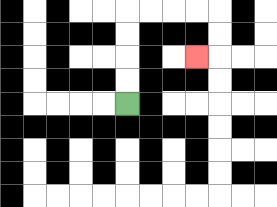{'start': '[5, 4]', 'end': '[8, 2]', 'path_directions': 'U,U,U,U,R,R,R,R,D,D,L', 'path_coordinates': '[[5, 4], [5, 3], [5, 2], [5, 1], [5, 0], [6, 0], [7, 0], [8, 0], [9, 0], [9, 1], [9, 2], [8, 2]]'}